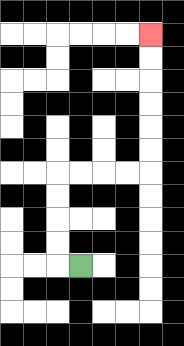{'start': '[3, 11]', 'end': '[6, 1]', 'path_directions': 'L,U,U,U,U,R,R,R,R,U,U,U,U,U,U', 'path_coordinates': '[[3, 11], [2, 11], [2, 10], [2, 9], [2, 8], [2, 7], [3, 7], [4, 7], [5, 7], [6, 7], [6, 6], [6, 5], [6, 4], [6, 3], [6, 2], [6, 1]]'}